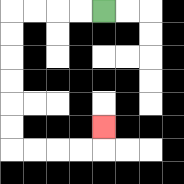{'start': '[4, 0]', 'end': '[4, 5]', 'path_directions': 'L,L,L,L,D,D,D,D,D,D,R,R,R,R,U', 'path_coordinates': '[[4, 0], [3, 0], [2, 0], [1, 0], [0, 0], [0, 1], [0, 2], [0, 3], [0, 4], [0, 5], [0, 6], [1, 6], [2, 6], [3, 6], [4, 6], [4, 5]]'}